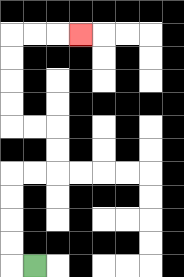{'start': '[1, 11]', 'end': '[3, 1]', 'path_directions': 'L,U,U,U,U,R,R,U,U,L,L,U,U,U,U,R,R,R', 'path_coordinates': '[[1, 11], [0, 11], [0, 10], [0, 9], [0, 8], [0, 7], [1, 7], [2, 7], [2, 6], [2, 5], [1, 5], [0, 5], [0, 4], [0, 3], [0, 2], [0, 1], [1, 1], [2, 1], [3, 1]]'}